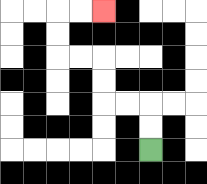{'start': '[6, 6]', 'end': '[4, 0]', 'path_directions': 'U,U,L,L,U,U,L,L,U,U,R,R', 'path_coordinates': '[[6, 6], [6, 5], [6, 4], [5, 4], [4, 4], [4, 3], [4, 2], [3, 2], [2, 2], [2, 1], [2, 0], [3, 0], [4, 0]]'}